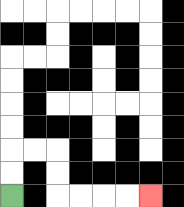{'start': '[0, 8]', 'end': '[6, 8]', 'path_directions': 'U,U,R,R,D,D,R,R,R,R', 'path_coordinates': '[[0, 8], [0, 7], [0, 6], [1, 6], [2, 6], [2, 7], [2, 8], [3, 8], [4, 8], [5, 8], [6, 8]]'}